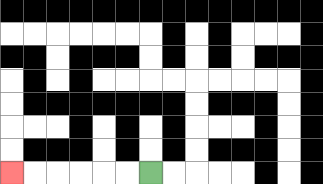{'start': '[6, 7]', 'end': '[0, 7]', 'path_directions': 'L,L,L,L,L,L', 'path_coordinates': '[[6, 7], [5, 7], [4, 7], [3, 7], [2, 7], [1, 7], [0, 7]]'}